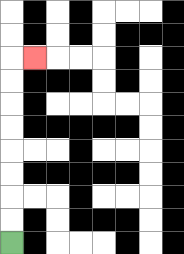{'start': '[0, 10]', 'end': '[1, 2]', 'path_directions': 'U,U,U,U,U,U,U,U,R', 'path_coordinates': '[[0, 10], [0, 9], [0, 8], [0, 7], [0, 6], [0, 5], [0, 4], [0, 3], [0, 2], [1, 2]]'}